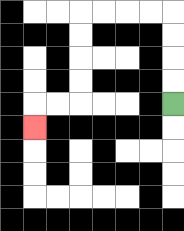{'start': '[7, 4]', 'end': '[1, 5]', 'path_directions': 'U,U,U,U,L,L,L,L,D,D,D,D,L,L,D', 'path_coordinates': '[[7, 4], [7, 3], [7, 2], [7, 1], [7, 0], [6, 0], [5, 0], [4, 0], [3, 0], [3, 1], [3, 2], [3, 3], [3, 4], [2, 4], [1, 4], [1, 5]]'}